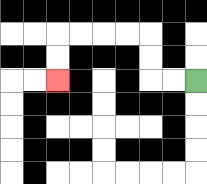{'start': '[8, 3]', 'end': '[2, 3]', 'path_directions': 'L,L,U,U,L,L,L,L,D,D', 'path_coordinates': '[[8, 3], [7, 3], [6, 3], [6, 2], [6, 1], [5, 1], [4, 1], [3, 1], [2, 1], [2, 2], [2, 3]]'}